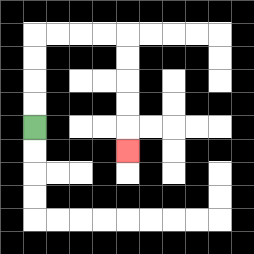{'start': '[1, 5]', 'end': '[5, 6]', 'path_directions': 'U,U,U,U,R,R,R,R,D,D,D,D,D', 'path_coordinates': '[[1, 5], [1, 4], [1, 3], [1, 2], [1, 1], [2, 1], [3, 1], [4, 1], [5, 1], [5, 2], [5, 3], [5, 4], [5, 5], [5, 6]]'}